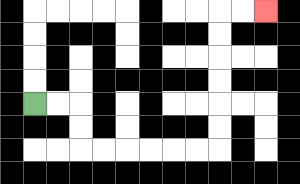{'start': '[1, 4]', 'end': '[11, 0]', 'path_directions': 'R,R,D,D,R,R,R,R,R,R,U,U,U,U,U,U,R,R', 'path_coordinates': '[[1, 4], [2, 4], [3, 4], [3, 5], [3, 6], [4, 6], [5, 6], [6, 6], [7, 6], [8, 6], [9, 6], [9, 5], [9, 4], [9, 3], [9, 2], [9, 1], [9, 0], [10, 0], [11, 0]]'}